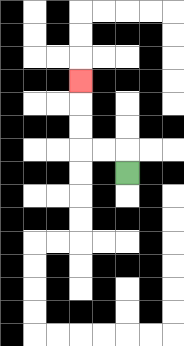{'start': '[5, 7]', 'end': '[3, 3]', 'path_directions': 'U,L,L,U,U,U', 'path_coordinates': '[[5, 7], [5, 6], [4, 6], [3, 6], [3, 5], [3, 4], [3, 3]]'}